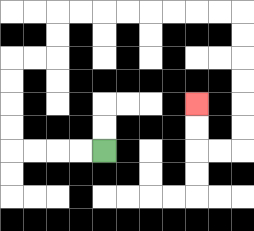{'start': '[4, 6]', 'end': '[8, 4]', 'path_directions': 'L,L,L,L,U,U,U,U,R,R,U,U,R,R,R,R,R,R,R,R,D,D,D,D,D,D,L,L,U,U', 'path_coordinates': '[[4, 6], [3, 6], [2, 6], [1, 6], [0, 6], [0, 5], [0, 4], [0, 3], [0, 2], [1, 2], [2, 2], [2, 1], [2, 0], [3, 0], [4, 0], [5, 0], [6, 0], [7, 0], [8, 0], [9, 0], [10, 0], [10, 1], [10, 2], [10, 3], [10, 4], [10, 5], [10, 6], [9, 6], [8, 6], [8, 5], [8, 4]]'}